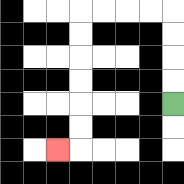{'start': '[7, 4]', 'end': '[2, 6]', 'path_directions': 'U,U,U,U,L,L,L,L,D,D,D,D,D,D,L', 'path_coordinates': '[[7, 4], [7, 3], [7, 2], [7, 1], [7, 0], [6, 0], [5, 0], [4, 0], [3, 0], [3, 1], [3, 2], [3, 3], [3, 4], [3, 5], [3, 6], [2, 6]]'}